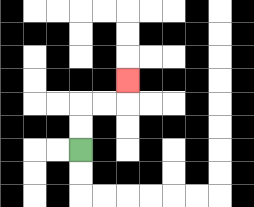{'start': '[3, 6]', 'end': '[5, 3]', 'path_directions': 'U,U,R,R,U', 'path_coordinates': '[[3, 6], [3, 5], [3, 4], [4, 4], [5, 4], [5, 3]]'}